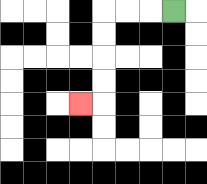{'start': '[7, 0]', 'end': '[3, 4]', 'path_directions': 'L,L,L,D,D,D,D,L', 'path_coordinates': '[[7, 0], [6, 0], [5, 0], [4, 0], [4, 1], [4, 2], [4, 3], [4, 4], [3, 4]]'}